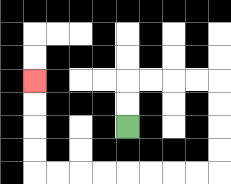{'start': '[5, 5]', 'end': '[1, 3]', 'path_directions': 'U,U,R,R,R,R,D,D,D,D,L,L,L,L,L,L,L,L,U,U,U,U', 'path_coordinates': '[[5, 5], [5, 4], [5, 3], [6, 3], [7, 3], [8, 3], [9, 3], [9, 4], [9, 5], [9, 6], [9, 7], [8, 7], [7, 7], [6, 7], [5, 7], [4, 7], [3, 7], [2, 7], [1, 7], [1, 6], [1, 5], [1, 4], [1, 3]]'}